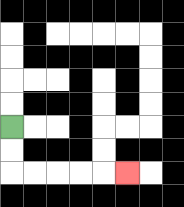{'start': '[0, 5]', 'end': '[5, 7]', 'path_directions': 'D,D,R,R,R,R,R', 'path_coordinates': '[[0, 5], [0, 6], [0, 7], [1, 7], [2, 7], [3, 7], [4, 7], [5, 7]]'}